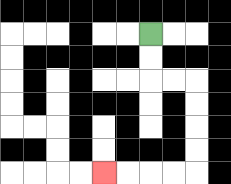{'start': '[6, 1]', 'end': '[4, 7]', 'path_directions': 'D,D,R,R,D,D,D,D,L,L,L,L', 'path_coordinates': '[[6, 1], [6, 2], [6, 3], [7, 3], [8, 3], [8, 4], [8, 5], [8, 6], [8, 7], [7, 7], [6, 7], [5, 7], [4, 7]]'}